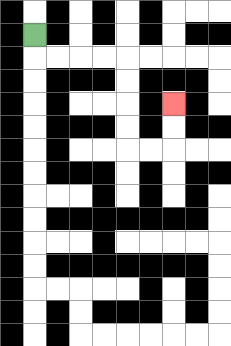{'start': '[1, 1]', 'end': '[7, 4]', 'path_directions': 'D,R,R,R,R,D,D,D,D,R,R,U,U', 'path_coordinates': '[[1, 1], [1, 2], [2, 2], [3, 2], [4, 2], [5, 2], [5, 3], [5, 4], [5, 5], [5, 6], [6, 6], [7, 6], [7, 5], [7, 4]]'}